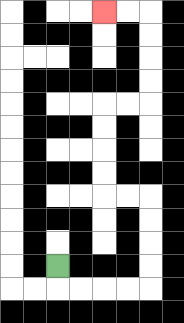{'start': '[2, 11]', 'end': '[4, 0]', 'path_directions': 'D,R,R,R,R,U,U,U,U,L,L,U,U,U,U,R,R,U,U,U,U,L,L', 'path_coordinates': '[[2, 11], [2, 12], [3, 12], [4, 12], [5, 12], [6, 12], [6, 11], [6, 10], [6, 9], [6, 8], [5, 8], [4, 8], [4, 7], [4, 6], [4, 5], [4, 4], [5, 4], [6, 4], [6, 3], [6, 2], [6, 1], [6, 0], [5, 0], [4, 0]]'}